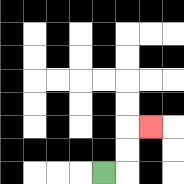{'start': '[4, 7]', 'end': '[6, 5]', 'path_directions': 'R,U,U,R', 'path_coordinates': '[[4, 7], [5, 7], [5, 6], [5, 5], [6, 5]]'}